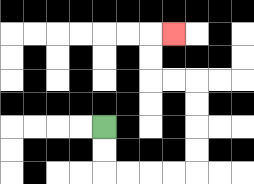{'start': '[4, 5]', 'end': '[7, 1]', 'path_directions': 'D,D,R,R,R,R,U,U,U,U,L,L,U,U,R', 'path_coordinates': '[[4, 5], [4, 6], [4, 7], [5, 7], [6, 7], [7, 7], [8, 7], [8, 6], [8, 5], [8, 4], [8, 3], [7, 3], [6, 3], [6, 2], [6, 1], [7, 1]]'}